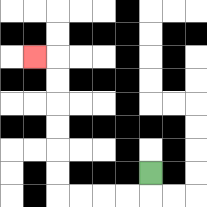{'start': '[6, 7]', 'end': '[1, 2]', 'path_directions': 'D,L,L,L,L,U,U,U,U,U,U,L', 'path_coordinates': '[[6, 7], [6, 8], [5, 8], [4, 8], [3, 8], [2, 8], [2, 7], [2, 6], [2, 5], [2, 4], [2, 3], [2, 2], [1, 2]]'}